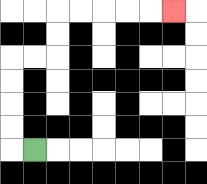{'start': '[1, 6]', 'end': '[7, 0]', 'path_directions': 'L,U,U,U,U,R,R,U,U,R,R,R,R,R', 'path_coordinates': '[[1, 6], [0, 6], [0, 5], [0, 4], [0, 3], [0, 2], [1, 2], [2, 2], [2, 1], [2, 0], [3, 0], [4, 0], [5, 0], [6, 0], [7, 0]]'}